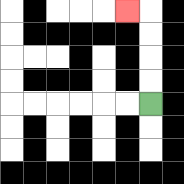{'start': '[6, 4]', 'end': '[5, 0]', 'path_directions': 'U,U,U,U,L', 'path_coordinates': '[[6, 4], [6, 3], [6, 2], [6, 1], [6, 0], [5, 0]]'}